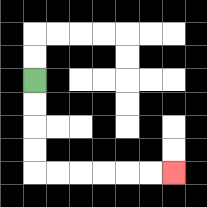{'start': '[1, 3]', 'end': '[7, 7]', 'path_directions': 'D,D,D,D,R,R,R,R,R,R', 'path_coordinates': '[[1, 3], [1, 4], [1, 5], [1, 6], [1, 7], [2, 7], [3, 7], [4, 7], [5, 7], [6, 7], [7, 7]]'}